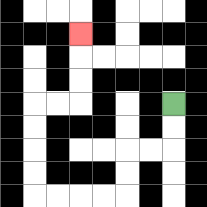{'start': '[7, 4]', 'end': '[3, 1]', 'path_directions': 'D,D,L,L,D,D,L,L,L,L,U,U,U,U,R,R,U,U,U', 'path_coordinates': '[[7, 4], [7, 5], [7, 6], [6, 6], [5, 6], [5, 7], [5, 8], [4, 8], [3, 8], [2, 8], [1, 8], [1, 7], [1, 6], [1, 5], [1, 4], [2, 4], [3, 4], [3, 3], [3, 2], [3, 1]]'}